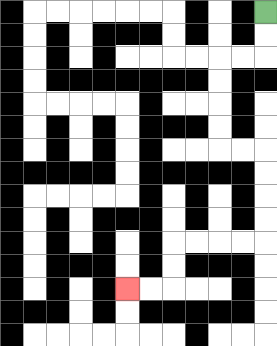{'start': '[11, 0]', 'end': '[5, 12]', 'path_directions': 'D,D,L,L,D,D,D,D,R,R,D,D,D,D,L,L,L,L,D,D,L,L', 'path_coordinates': '[[11, 0], [11, 1], [11, 2], [10, 2], [9, 2], [9, 3], [9, 4], [9, 5], [9, 6], [10, 6], [11, 6], [11, 7], [11, 8], [11, 9], [11, 10], [10, 10], [9, 10], [8, 10], [7, 10], [7, 11], [7, 12], [6, 12], [5, 12]]'}